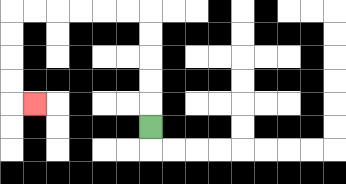{'start': '[6, 5]', 'end': '[1, 4]', 'path_directions': 'U,U,U,U,U,L,L,L,L,L,L,D,D,D,D,R', 'path_coordinates': '[[6, 5], [6, 4], [6, 3], [6, 2], [6, 1], [6, 0], [5, 0], [4, 0], [3, 0], [2, 0], [1, 0], [0, 0], [0, 1], [0, 2], [0, 3], [0, 4], [1, 4]]'}